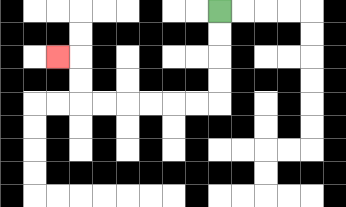{'start': '[9, 0]', 'end': '[2, 2]', 'path_directions': 'D,D,D,D,L,L,L,L,L,L,U,U,L', 'path_coordinates': '[[9, 0], [9, 1], [9, 2], [9, 3], [9, 4], [8, 4], [7, 4], [6, 4], [5, 4], [4, 4], [3, 4], [3, 3], [3, 2], [2, 2]]'}